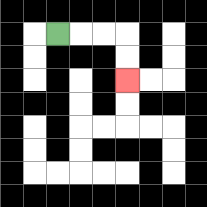{'start': '[2, 1]', 'end': '[5, 3]', 'path_directions': 'R,R,R,D,D', 'path_coordinates': '[[2, 1], [3, 1], [4, 1], [5, 1], [5, 2], [5, 3]]'}